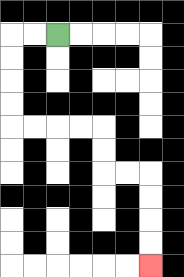{'start': '[2, 1]', 'end': '[6, 11]', 'path_directions': 'L,L,D,D,D,D,R,R,R,R,D,D,R,R,D,D,D,D', 'path_coordinates': '[[2, 1], [1, 1], [0, 1], [0, 2], [0, 3], [0, 4], [0, 5], [1, 5], [2, 5], [3, 5], [4, 5], [4, 6], [4, 7], [5, 7], [6, 7], [6, 8], [6, 9], [6, 10], [6, 11]]'}